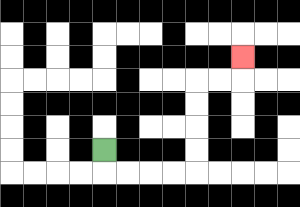{'start': '[4, 6]', 'end': '[10, 2]', 'path_directions': 'D,R,R,R,R,U,U,U,U,R,R,U', 'path_coordinates': '[[4, 6], [4, 7], [5, 7], [6, 7], [7, 7], [8, 7], [8, 6], [8, 5], [8, 4], [8, 3], [9, 3], [10, 3], [10, 2]]'}